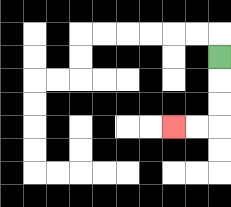{'start': '[9, 2]', 'end': '[7, 5]', 'path_directions': 'D,D,D,L,L', 'path_coordinates': '[[9, 2], [9, 3], [9, 4], [9, 5], [8, 5], [7, 5]]'}